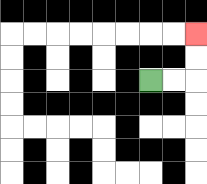{'start': '[6, 3]', 'end': '[8, 1]', 'path_directions': 'R,R,U,U', 'path_coordinates': '[[6, 3], [7, 3], [8, 3], [8, 2], [8, 1]]'}